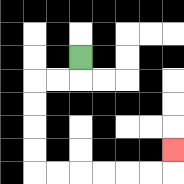{'start': '[3, 2]', 'end': '[7, 6]', 'path_directions': 'D,L,L,D,D,D,D,R,R,R,R,R,R,U', 'path_coordinates': '[[3, 2], [3, 3], [2, 3], [1, 3], [1, 4], [1, 5], [1, 6], [1, 7], [2, 7], [3, 7], [4, 7], [5, 7], [6, 7], [7, 7], [7, 6]]'}